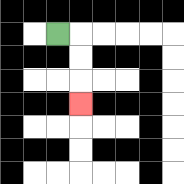{'start': '[2, 1]', 'end': '[3, 4]', 'path_directions': 'R,D,D,D', 'path_coordinates': '[[2, 1], [3, 1], [3, 2], [3, 3], [3, 4]]'}